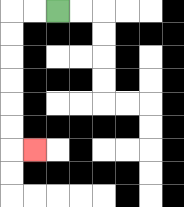{'start': '[2, 0]', 'end': '[1, 6]', 'path_directions': 'L,L,D,D,D,D,D,D,R', 'path_coordinates': '[[2, 0], [1, 0], [0, 0], [0, 1], [0, 2], [0, 3], [0, 4], [0, 5], [0, 6], [1, 6]]'}